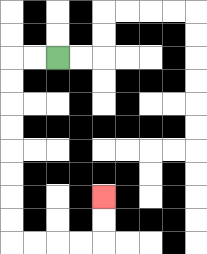{'start': '[2, 2]', 'end': '[4, 8]', 'path_directions': 'L,L,D,D,D,D,D,D,D,D,R,R,R,R,U,U', 'path_coordinates': '[[2, 2], [1, 2], [0, 2], [0, 3], [0, 4], [0, 5], [0, 6], [0, 7], [0, 8], [0, 9], [0, 10], [1, 10], [2, 10], [3, 10], [4, 10], [4, 9], [4, 8]]'}